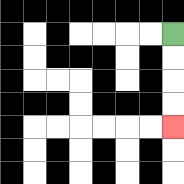{'start': '[7, 1]', 'end': '[7, 5]', 'path_directions': 'D,D,D,D', 'path_coordinates': '[[7, 1], [7, 2], [7, 3], [7, 4], [7, 5]]'}